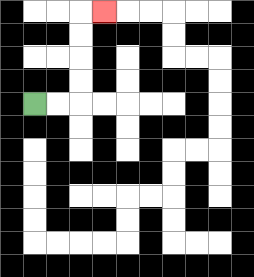{'start': '[1, 4]', 'end': '[4, 0]', 'path_directions': 'R,R,U,U,U,U,R', 'path_coordinates': '[[1, 4], [2, 4], [3, 4], [3, 3], [3, 2], [3, 1], [3, 0], [4, 0]]'}